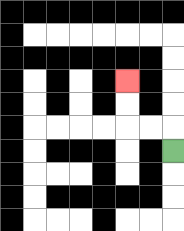{'start': '[7, 6]', 'end': '[5, 3]', 'path_directions': 'U,L,L,U,U', 'path_coordinates': '[[7, 6], [7, 5], [6, 5], [5, 5], [5, 4], [5, 3]]'}